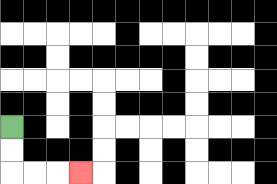{'start': '[0, 5]', 'end': '[3, 7]', 'path_directions': 'D,D,R,R,R', 'path_coordinates': '[[0, 5], [0, 6], [0, 7], [1, 7], [2, 7], [3, 7]]'}